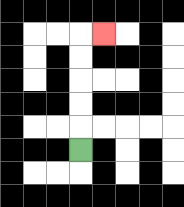{'start': '[3, 6]', 'end': '[4, 1]', 'path_directions': 'U,U,U,U,U,R', 'path_coordinates': '[[3, 6], [3, 5], [3, 4], [3, 3], [3, 2], [3, 1], [4, 1]]'}